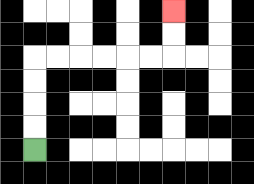{'start': '[1, 6]', 'end': '[7, 0]', 'path_directions': 'U,U,U,U,R,R,R,R,R,R,U,U', 'path_coordinates': '[[1, 6], [1, 5], [1, 4], [1, 3], [1, 2], [2, 2], [3, 2], [4, 2], [5, 2], [6, 2], [7, 2], [7, 1], [7, 0]]'}